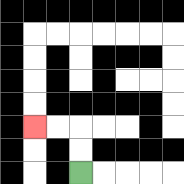{'start': '[3, 7]', 'end': '[1, 5]', 'path_directions': 'U,U,L,L', 'path_coordinates': '[[3, 7], [3, 6], [3, 5], [2, 5], [1, 5]]'}